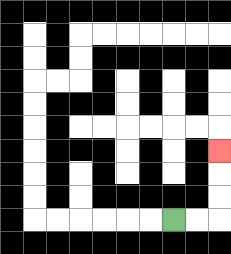{'start': '[7, 9]', 'end': '[9, 6]', 'path_directions': 'R,R,U,U,U', 'path_coordinates': '[[7, 9], [8, 9], [9, 9], [9, 8], [9, 7], [9, 6]]'}